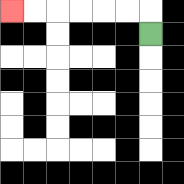{'start': '[6, 1]', 'end': '[0, 0]', 'path_directions': 'U,L,L,L,L,L,L', 'path_coordinates': '[[6, 1], [6, 0], [5, 0], [4, 0], [3, 0], [2, 0], [1, 0], [0, 0]]'}